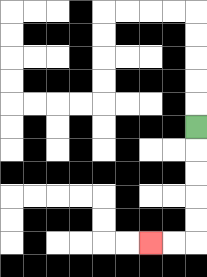{'start': '[8, 5]', 'end': '[6, 10]', 'path_directions': 'D,D,D,D,D,L,L', 'path_coordinates': '[[8, 5], [8, 6], [8, 7], [8, 8], [8, 9], [8, 10], [7, 10], [6, 10]]'}